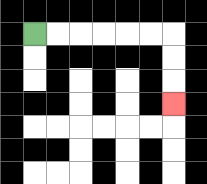{'start': '[1, 1]', 'end': '[7, 4]', 'path_directions': 'R,R,R,R,R,R,D,D,D', 'path_coordinates': '[[1, 1], [2, 1], [3, 1], [4, 1], [5, 1], [6, 1], [7, 1], [7, 2], [7, 3], [7, 4]]'}